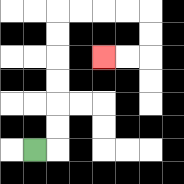{'start': '[1, 6]', 'end': '[4, 2]', 'path_directions': 'R,U,U,U,U,U,U,R,R,R,R,D,D,L,L', 'path_coordinates': '[[1, 6], [2, 6], [2, 5], [2, 4], [2, 3], [2, 2], [2, 1], [2, 0], [3, 0], [4, 0], [5, 0], [6, 0], [6, 1], [6, 2], [5, 2], [4, 2]]'}